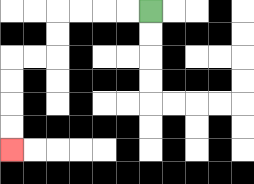{'start': '[6, 0]', 'end': '[0, 6]', 'path_directions': 'L,L,L,L,D,D,L,L,D,D,D,D', 'path_coordinates': '[[6, 0], [5, 0], [4, 0], [3, 0], [2, 0], [2, 1], [2, 2], [1, 2], [0, 2], [0, 3], [0, 4], [0, 5], [0, 6]]'}